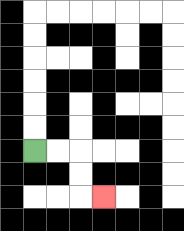{'start': '[1, 6]', 'end': '[4, 8]', 'path_directions': 'R,R,D,D,R', 'path_coordinates': '[[1, 6], [2, 6], [3, 6], [3, 7], [3, 8], [4, 8]]'}